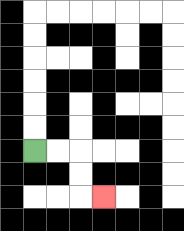{'start': '[1, 6]', 'end': '[4, 8]', 'path_directions': 'R,R,D,D,R', 'path_coordinates': '[[1, 6], [2, 6], [3, 6], [3, 7], [3, 8], [4, 8]]'}